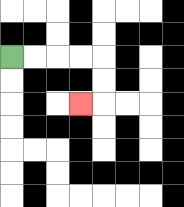{'start': '[0, 2]', 'end': '[3, 4]', 'path_directions': 'R,R,R,R,D,D,L', 'path_coordinates': '[[0, 2], [1, 2], [2, 2], [3, 2], [4, 2], [4, 3], [4, 4], [3, 4]]'}